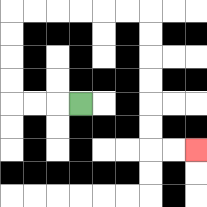{'start': '[3, 4]', 'end': '[8, 6]', 'path_directions': 'L,L,L,U,U,U,U,R,R,R,R,R,R,D,D,D,D,D,D,R,R', 'path_coordinates': '[[3, 4], [2, 4], [1, 4], [0, 4], [0, 3], [0, 2], [0, 1], [0, 0], [1, 0], [2, 0], [3, 0], [4, 0], [5, 0], [6, 0], [6, 1], [6, 2], [6, 3], [6, 4], [6, 5], [6, 6], [7, 6], [8, 6]]'}